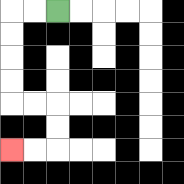{'start': '[2, 0]', 'end': '[0, 6]', 'path_directions': 'L,L,D,D,D,D,R,R,D,D,L,L', 'path_coordinates': '[[2, 0], [1, 0], [0, 0], [0, 1], [0, 2], [0, 3], [0, 4], [1, 4], [2, 4], [2, 5], [2, 6], [1, 6], [0, 6]]'}